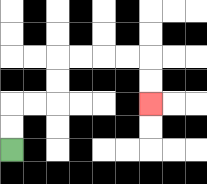{'start': '[0, 6]', 'end': '[6, 4]', 'path_directions': 'U,U,R,R,U,U,R,R,R,R,D,D', 'path_coordinates': '[[0, 6], [0, 5], [0, 4], [1, 4], [2, 4], [2, 3], [2, 2], [3, 2], [4, 2], [5, 2], [6, 2], [6, 3], [6, 4]]'}